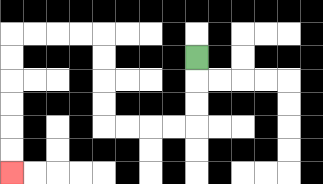{'start': '[8, 2]', 'end': '[0, 7]', 'path_directions': 'D,D,D,L,L,L,L,U,U,U,U,L,L,L,L,D,D,D,D,D,D', 'path_coordinates': '[[8, 2], [8, 3], [8, 4], [8, 5], [7, 5], [6, 5], [5, 5], [4, 5], [4, 4], [4, 3], [4, 2], [4, 1], [3, 1], [2, 1], [1, 1], [0, 1], [0, 2], [0, 3], [0, 4], [0, 5], [0, 6], [0, 7]]'}